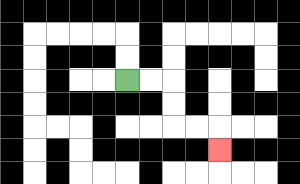{'start': '[5, 3]', 'end': '[9, 6]', 'path_directions': 'R,R,D,D,R,R,D', 'path_coordinates': '[[5, 3], [6, 3], [7, 3], [7, 4], [7, 5], [8, 5], [9, 5], [9, 6]]'}